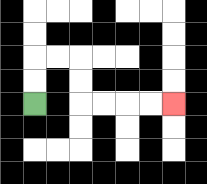{'start': '[1, 4]', 'end': '[7, 4]', 'path_directions': 'U,U,R,R,D,D,R,R,R,R', 'path_coordinates': '[[1, 4], [1, 3], [1, 2], [2, 2], [3, 2], [3, 3], [3, 4], [4, 4], [5, 4], [6, 4], [7, 4]]'}